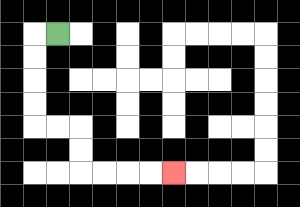{'start': '[2, 1]', 'end': '[7, 7]', 'path_directions': 'L,D,D,D,D,R,R,D,D,R,R,R,R', 'path_coordinates': '[[2, 1], [1, 1], [1, 2], [1, 3], [1, 4], [1, 5], [2, 5], [3, 5], [3, 6], [3, 7], [4, 7], [5, 7], [6, 7], [7, 7]]'}